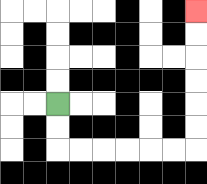{'start': '[2, 4]', 'end': '[8, 0]', 'path_directions': 'D,D,R,R,R,R,R,R,U,U,U,U,U,U', 'path_coordinates': '[[2, 4], [2, 5], [2, 6], [3, 6], [4, 6], [5, 6], [6, 6], [7, 6], [8, 6], [8, 5], [8, 4], [8, 3], [8, 2], [8, 1], [8, 0]]'}